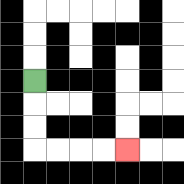{'start': '[1, 3]', 'end': '[5, 6]', 'path_directions': 'D,D,D,R,R,R,R', 'path_coordinates': '[[1, 3], [1, 4], [1, 5], [1, 6], [2, 6], [3, 6], [4, 6], [5, 6]]'}